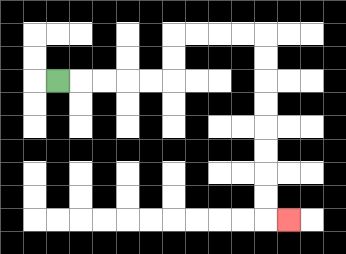{'start': '[2, 3]', 'end': '[12, 9]', 'path_directions': 'R,R,R,R,R,U,U,R,R,R,R,D,D,D,D,D,D,D,D,R', 'path_coordinates': '[[2, 3], [3, 3], [4, 3], [5, 3], [6, 3], [7, 3], [7, 2], [7, 1], [8, 1], [9, 1], [10, 1], [11, 1], [11, 2], [11, 3], [11, 4], [11, 5], [11, 6], [11, 7], [11, 8], [11, 9], [12, 9]]'}